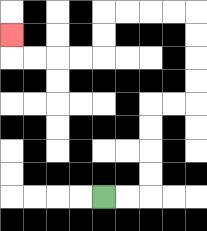{'start': '[4, 8]', 'end': '[0, 1]', 'path_directions': 'R,R,U,U,U,U,R,R,U,U,U,U,L,L,L,L,D,D,L,L,L,L,U', 'path_coordinates': '[[4, 8], [5, 8], [6, 8], [6, 7], [6, 6], [6, 5], [6, 4], [7, 4], [8, 4], [8, 3], [8, 2], [8, 1], [8, 0], [7, 0], [6, 0], [5, 0], [4, 0], [4, 1], [4, 2], [3, 2], [2, 2], [1, 2], [0, 2], [0, 1]]'}